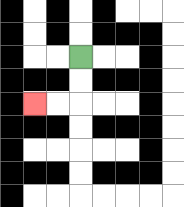{'start': '[3, 2]', 'end': '[1, 4]', 'path_directions': 'D,D,L,L', 'path_coordinates': '[[3, 2], [3, 3], [3, 4], [2, 4], [1, 4]]'}